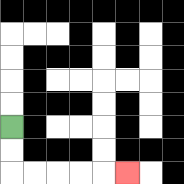{'start': '[0, 5]', 'end': '[5, 7]', 'path_directions': 'D,D,R,R,R,R,R', 'path_coordinates': '[[0, 5], [0, 6], [0, 7], [1, 7], [2, 7], [3, 7], [4, 7], [5, 7]]'}